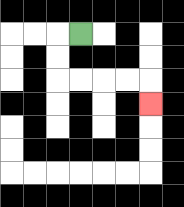{'start': '[3, 1]', 'end': '[6, 4]', 'path_directions': 'L,D,D,R,R,R,R,D', 'path_coordinates': '[[3, 1], [2, 1], [2, 2], [2, 3], [3, 3], [4, 3], [5, 3], [6, 3], [6, 4]]'}